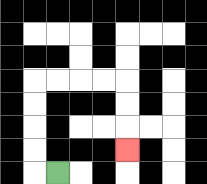{'start': '[2, 7]', 'end': '[5, 6]', 'path_directions': 'L,U,U,U,U,R,R,R,R,D,D,D', 'path_coordinates': '[[2, 7], [1, 7], [1, 6], [1, 5], [1, 4], [1, 3], [2, 3], [3, 3], [4, 3], [5, 3], [5, 4], [5, 5], [5, 6]]'}